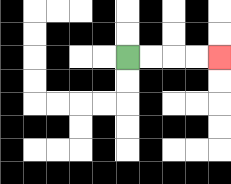{'start': '[5, 2]', 'end': '[9, 2]', 'path_directions': 'R,R,R,R', 'path_coordinates': '[[5, 2], [6, 2], [7, 2], [8, 2], [9, 2]]'}